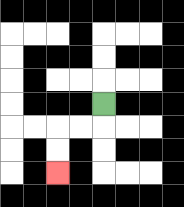{'start': '[4, 4]', 'end': '[2, 7]', 'path_directions': 'D,L,L,D,D', 'path_coordinates': '[[4, 4], [4, 5], [3, 5], [2, 5], [2, 6], [2, 7]]'}